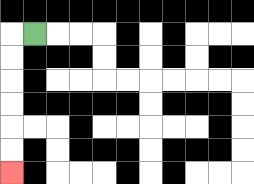{'start': '[1, 1]', 'end': '[0, 7]', 'path_directions': 'L,D,D,D,D,D,D', 'path_coordinates': '[[1, 1], [0, 1], [0, 2], [0, 3], [0, 4], [0, 5], [0, 6], [0, 7]]'}